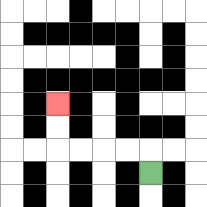{'start': '[6, 7]', 'end': '[2, 4]', 'path_directions': 'U,L,L,L,L,U,U', 'path_coordinates': '[[6, 7], [6, 6], [5, 6], [4, 6], [3, 6], [2, 6], [2, 5], [2, 4]]'}